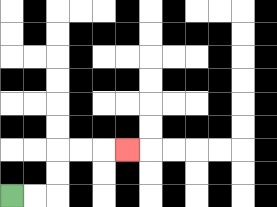{'start': '[0, 8]', 'end': '[5, 6]', 'path_directions': 'R,R,U,U,R,R,R', 'path_coordinates': '[[0, 8], [1, 8], [2, 8], [2, 7], [2, 6], [3, 6], [4, 6], [5, 6]]'}